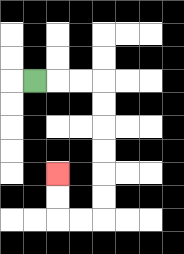{'start': '[1, 3]', 'end': '[2, 7]', 'path_directions': 'R,R,R,D,D,D,D,D,D,L,L,U,U', 'path_coordinates': '[[1, 3], [2, 3], [3, 3], [4, 3], [4, 4], [4, 5], [4, 6], [4, 7], [4, 8], [4, 9], [3, 9], [2, 9], [2, 8], [2, 7]]'}